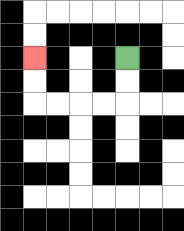{'start': '[5, 2]', 'end': '[1, 2]', 'path_directions': 'D,D,L,L,L,L,U,U', 'path_coordinates': '[[5, 2], [5, 3], [5, 4], [4, 4], [3, 4], [2, 4], [1, 4], [1, 3], [1, 2]]'}